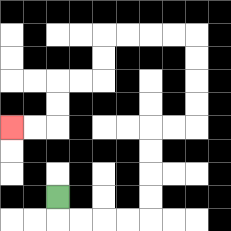{'start': '[2, 8]', 'end': '[0, 5]', 'path_directions': 'D,R,R,R,R,U,U,U,U,R,R,U,U,U,U,L,L,L,L,D,D,L,L,D,D,L,L', 'path_coordinates': '[[2, 8], [2, 9], [3, 9], [4, 9], [5, 9], [6, 9], [6, 8], [6, 7], [6, 6], [6, 5], [7, 5], [8, 5], [8, 4], [8, 3], [8, 2], [8, 1], [7, 1], [6, 1], [5, 1], [4, 1], [4, 2], [4, 3], [3, 3], [2, 3], [2, 4], [2, 5], [1, 5], [0, 5]]'}